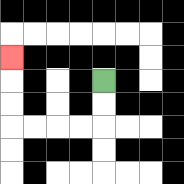{'start': '[4, 3]', 'end': '[0, 2]', 'path_directions': 'D,D,L,L,L,L,U,U,U', 'path_coordinates': '[[4, 3], [4, 4], [4, 5], [3, 5], [2, 5], [1, 5], [0, 5], [0, 4], [0, 3], [0, 2]]'}